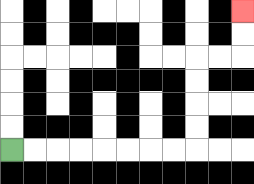{'start': '[0, 6]', 'end': '[10, 0]', 'path_directions': 'R,R,R,R,R,R,R,R,U,U,U,U,R,R,U,U', 'path_coordinates': '[[0, 6], [1, 6], [2, 6], [3, 6], [4, 6], [5, 6], [6, 6], [7, 6], [8, 6], [8, 5], [8, 4], [8, 3], [8, 2], [9, 2], [10, 2], [10, 1], [10, 0]]'}